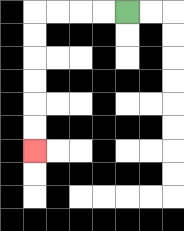{'start': '[5, 0]', 'end': '[1, 6]', 'path_directions': 'L,L,L,L,D,D,D,D,D,D', 'path_coordinates': '[[5, 0], [4, 0], [3, 0], [2, 0], [1, 0], [1, 1], [1, 2], [1, 3], [1, 4], [1, 5], [1, 6]]'}